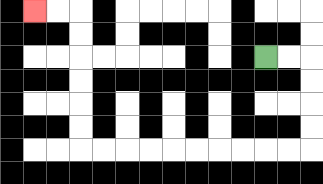{'start': '[11, 2]', 'end': '[1, 0]', 'path_directions': 'R,R,D,D,D,D,L,L,L,L,L,L,L,L,L,L,U,U,U,U,U,U,L,L', 'path_coordinates': '[[11, 2], [12, 2], [13, 2], [13, 3], [13, 4], [13, 5], [13, 6], [12, 6], [11, 6], [10, 6], [9, 6], [8, 6], [7, 6], [6, 6], [5, 6], [4, 6], [3, 6], [3, 5], [3, 4], [3, 3], [3, 2], [3, 1], [3, 0], [2, 0], [1, 0]]'}